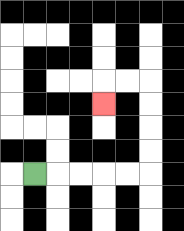{'start': '[1, 7]', 'end': '[4, 4]', 'path_directions': 'R,R,R,R,R,U,U,U,U,L,L,D', 'path_coordinates': '[[1, 7], [2, 7], [3, 7], [4, 7], [5, 7], [6, 7], [6, 6], [6, 5], [6, 4], [6, 3], [5, 3], [4, 3], [4, 4]]'}